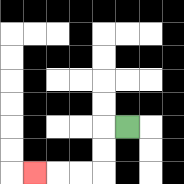{'start': '[5, 5]', 'end': '[1, 7]', 'path_directions': 'L,D,D,L,L,L', 'path_coordinates': '[[5, 5], [4, 5], [4, 6], [4, 7], [3, 7], [2, 7], [1, 7]]'}